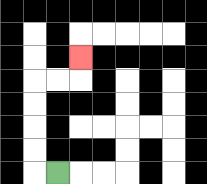{'start': '[2, 7]', 'end': '[3, 2]', 'path_directions': 'L,U,U,U,U,R,R,U', 'path_coordinates': '[[2, 7], [1, 7], [1, 6], [1, 5], [1, 4], [1, 3], [2, 3], [3, 3], [3, 2]]'}